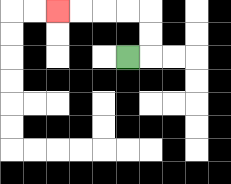{'start': '[5, 2]', 'end': '[2, 0]', 'path_directions': 'R,U,U,L,L,L,L', 'path_coordinates': '[[5, 2], [6, 2], [6, 1], [6, 0], [5, 0], [4, 0], [3, 0], [2, 0]]'}